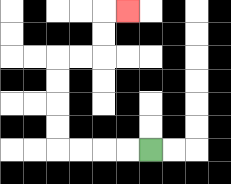{'start': '[6, 6]', 'end': '[5, 0]', 'path_directions': 'L,L,L,L,U,U,U,U,R,R,U,U,R', 'path_coordinates': '[[6, 6], [5, 6], [4, 6], [3, 6], [2, 6], [2, 5], [2, 4], [2, 3], [2, 2], [3, 2], [4, 2], [4, 1], [4, 0], [5, 0]]'}